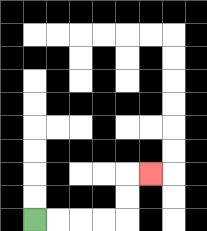{'start': '[1, 9]', 'end': '[6, 7]', 'path_directions': 'R,R,R,R,U,U,R', 'path_coordinates': '[[1, 9], [2, 9], [3, 9], [4, 9], [5, 9], [5, 8], [5, 7], [6, 7]]'}